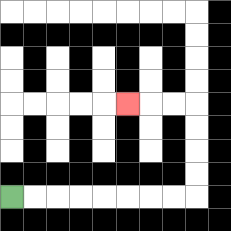{'start': '[0, 8]', 'end': '[5, 4]', 'path_directions': 'R,R,R,R,R,R,R,R,U,U,U,U,L,L,L', 'path_coordinates': '[[0, 8], [1, 8], [2, 8], [3, 8], [4, 8], [5, 8], [6, 8], [7, 8], [8, 8], [8, 7], [8, 6], [8, 5], [8, 4], [7, 4], [6, 4], [5, 4]]'}